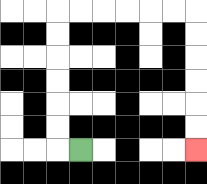{'start': '[3, 6]', 'end': '[8, 6]', 'path_directions': 'L,U,U,U,U,U,U,R,R,R,R,R,R,D,D,D,D,D,D', 'path_coordinates': '[[3, 6], [2, 6], [2, 5], [2, 4], [2, 3], [2, 2], [2, 1], [2, 0], [3, 0], [4, 0], [5, 0], [6, 0], [7, 0], [8, 0], [8, 1], [8, 2], [8, 3], [8, 4], [8, 5], [8, 6]]'}